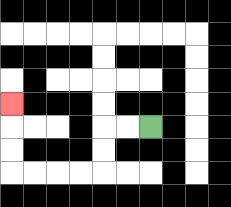{'start': '[6, 5]', 'end': '[0, 4]', 'path_directions': 'L,L,D,D,L,L,L,L,U,U,U', 'path_coordinates': '[[6, 5], [5, 5], [4, 5], [4, 6], [4, 7], [3, 7], [2, 7], [1, 7], [0, 7], [0, 6], [0, 5], [0, 4]]'}